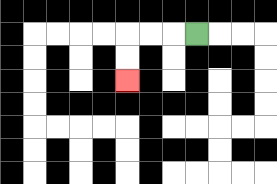{'start': '[8, 1]', 'end': '[5, 3]', 'path_directions': 'L,L,L,D,D', 'path_coordinates': '[[8, 1], [7, 1], [6, 1], [5, 1], [5, 2], [5, 3]]'}